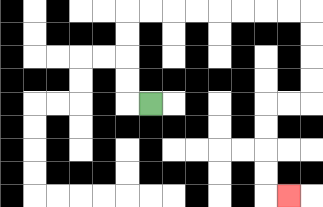{'start': '[6, 4]', 'end': '[12, 8]', 'path_directions': 'L,U,U,U,U,R,R,R,R,R,R,R,R,D,D,D,D,L,L,D,D,D,D,R', 'path_coordinates': '[[6, 4], [5, 4], [5, 3], [5, 2], [5, 1], [5, 0], [6, 0], [7, 0], [8, 0], [9, 0], [10, 0], [11, 0], [12, 0], [13, 0], [13, 1], [13, 2], [13, 3], [13, 4], [12, 4], [11, 4], [11, 5], [11, 6], [11, 7], [11, 8], [12, 8]]'}